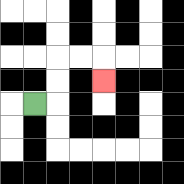{'start': '[1, 4]', 'end': '[4, 3]', 'path_directions': 'R,U,U,R,R,D', 'path_coordinates': '[[1, 4], [2, 4], [2, 3], [2, 2], [3, 2], [4, 2], [4, 3]]'}